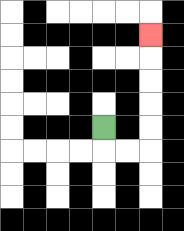{'start': '[4, 5]', 'end': '[6, 1]', 'path_directions': 'D,R,R,U,U,U,U,U', 'path_coordinates': '[[4, 5], [4, 6], [5, 6], [6, 6], [6, 5], [6, 4], [6, 3], [6, 2], [6, 1]]'}